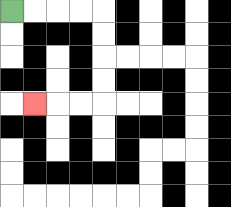{'start': '[0, 0]', 'end': '[1, 4]', 'path_directions': 'R,R,R,R,D,D,D,D,L,L,L', 'path_coordinates': '[[0, 0], [1, 0], [2, 0], [3, 0], [4, 0], [4, 1], [4, 2], [4, 3], [4, 4], [3, 4], [2, 4], [1, 4]]'}